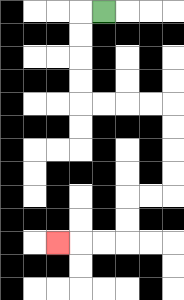{'start': '[4, 0]', 'end': '[2, 10]', 'path_directions': 'L,D,D,D,D,R,R,R,R,D,D,D,D,L,L,D,D,L,L,L', 'path_coordinates': '[[4, 0], [3, 0], [3, 1], [3, 2], [3, 3], [3, 4], [4, 4], [5, 4], [6, 4], [7, 4], [7, 5], [7, 6], [7, 7], [7, 8], [6, 8], [5, 8], [5, 9], [5, 10], [4, 10], [3, 10], [2, 10]]'}